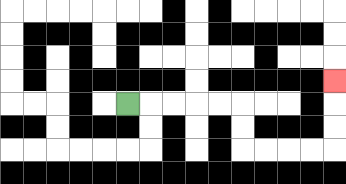{'start': '[5, 4]', 'end': '[14, 3]', 'path_directions': 'R,R,R,R,R,D,D,R,R,R,R,U,U,U', 'path_coordinates': '[[5, 4], [6, 4], [7, 4], [8, 4], [9, 4], [10, 4], [10, 5], [10, 6], [11, 6], [12, 6], [13, 6], [14, 6], [14, 5], [14, 4], [14, 3]]'}